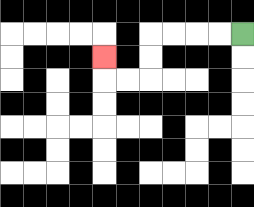{'start': '[10, 1]', 'end': '[4, 2]', 'path_directions': 'L,L,L,L,D,D,L,L,U', 'path_coordinates': '[[10, 1], [9, 1], [8, 1], [7, 1], [6, 1], [6, 2], [6, 3], [5, 3], [4, 3], [4, 2]]'}